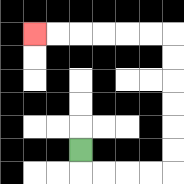{'start': '[3, 6]', 'end': '[1, 1]', 'path_directions': 'D,R,R,R,R,U,U,U,U,U,U,L,L,L,L,L,L', 'path_coordinates': '[[3, 6], [3, 7], [4, 7], [5, 7], [6, 7], [7, 7], [7, 6], [7, 5], [7, 4], [7, 3], [7, 2], [7, 1], [6, 1], [5, 1], [4, 1], [3, 1], [2, 1], [1, 1]]'}